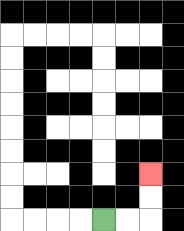{'start': '[4, 9]', 'end': '[6, 7]', 'path_directions': 'R,R,U,U', 'path_coordinates': '[[4, 9], [5, 9], [6, 9], [6, 8], [6, 7]]'}